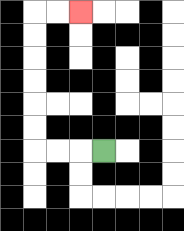{'start': '[4, 6]', 'end': '[3, 0]', 'path_directions': 'L,L,L,U,U,U,U,U,U,R,R', 'path_coordinates': '[[4, 6], [3, 6], [2, 6], [1, 6], [1, 5], [1, 4], [1, 3], [1, 2], [1, 1], [1, 0], [2, 0], [3, 0]]'}